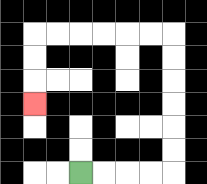{'start': '[3, 7]', 'end': '[1, 4]', 'path_directions': 'R,R,R,R,U,U,U,U,U,U,L,L,L,L,L,L,D,D,D', 'path_coordinates': '[[3, 7], [4, 7], [5, 7], [6, 7], [7, 7], [7, 6], [7, 5], [7, 4], [7, 3], [7, 2], [7, 1], [6, 1], [5, 1], [4, 1], [3, 1], [2, 1], [1, 1], [1, 2], [1, 3], [1, 4]]'}